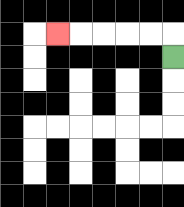{'start': '[7, 2]', 'end': '[2, 1]', 'path_directions': 'U,L,L,L,L,L', 'path_coordinates': '[[7, 2], [7, 1], [6, 1], [5, 1], [4, 1], [3, 1], [2, 1]]'}